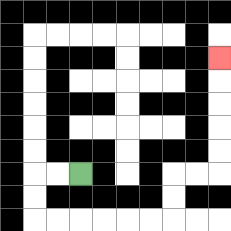{'start': '[3, 7]', 'end': '[9, 2]', 'path_directions': 'L,L,D,D,R,R,R,R,R,R,U,U,R,R,U,U,U,U,U', 'path_coordinates': '[[3, 7], [2, 7], [1, 7], [1, 8], [1, 9], [2, 9], [3, 9], [4, 9], [5, 9], [6, 9], [7, 9], [7, 8], [7, 7], [8, 7], [9, 7], [9, 6], [9, 5], [9, 4], [9, 3], [9, 2]]'}